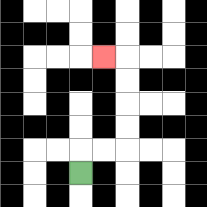{'start': '[3, 7]', 'end': '[4, 2]', 'path_directions': 'U,R,R,U,U,U,U,L', 'path_coordinates': '[[3, 7], [3, 6], [4, 6], [5, 6], [5, 5], [5, 4], [5, 3], [5, 2], [4, 2]]'}